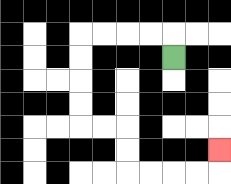{'start': '[7, 2]', 'end': '[9, 6]', 'path_directions': 'U,L,L,L,L,D,D,D,D,R,R,D,D,R,R,R,R,U', 'path_coordinates': '[[7, 2], [7, 1], [6, 1], [5, 1], [4, 1], [3, 1], [3, 2], [3, 3], [3, 4], [3, 5], [4, 5], [5, 5], [5, 6], [5, 7], [6, 7], [7, 7], [8, 7], [9, 7], [9, 6]]'}